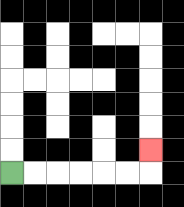{'start': '[0, 7]', 'end': '[6, 6]', 'path_directions': 'R,R,R,R,R,R,U', 'path_coordinates': '[[0, 7], [1, 7], [2, 7], [3, 7], [4, 7], [5, 7], [6, 7], [6, 6]]'}